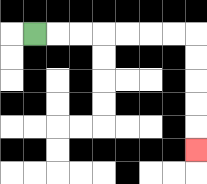{'start': '[1, 1]', 'end': '[8, 6]', 'path_directions': 'R,R,R,R,R,R,R,D,D,D,D,D', 'path_coordinates': '[[1, 1], [2, 1], [3, 1], [4, 1], [5, 1], [6, 1], [7, 1], [8, 1], [8, 2], [8, 3], [8, 4], [8, 5], [8, 6]]'}